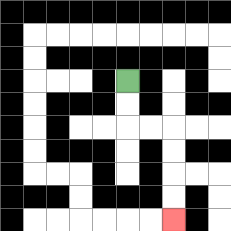{'start': '[5, 3]', 'end': '[7, 9]', 'path_directions': 'D,D,R,R,D,D,D,D', 'path_coordinates': '[[5, 3], [5, 4], [5, 5], [6, 5], [7, 5], [7, 6], [7, 7], [7, 8], [7, 9]]'}